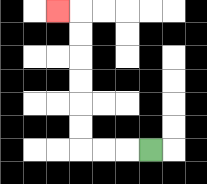{'start': '[6, 6]', 'end': '[2, 0]', 'path_directions': 'L,L,L,U,U,U,U,U,U,L', 'path_coordinates': '[[6, 6], [5, 6], [4, 6], [3, 6], [3, 5], [3, 4], [3, 3], [3, 2], [3, 1], [3, 0], [2, 0]]'}